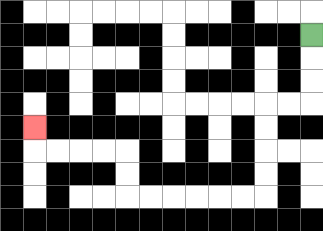{'start': '[13, 1]', 'end': '[1, 5]', 'path_directions': 'D,D,D,L,L,D,D,D,D,L,L,L,L,L,L,U,U,L,L,L,L,U', 'path_coordinates': '[[13, 1], [13, 2], [13, 3], [13, 4], [12, 4], [11, 4], [11, 5], [11, 6], [11, 7], [11, 8], [10, 8], [9, 8], [8, 8], [7, 8], [6, 8], [5, 8], [5, 7], [5, 6], [4, 6], [3, 6], [2, 6], [1, 6], [1, 5]]'}